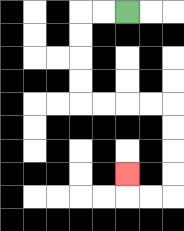{'start': '[5, 0]', 'end': '[5, 7]', 'path_directions': 'L,L,D,D,D,D,R,R,R,R,D,D,D,D,L,L,U', 'path_coordinates': '[[5, 0], [4, 0], [3, 0], [3, 1], [3, 2], [3, 3], [3, 4], [4, 4], [5, 4], [6, 4], [7, 4], [7, 5], [7, 6], [7, 7], [7, 8], [6, 8], [5, 8], [5, 7]]'}